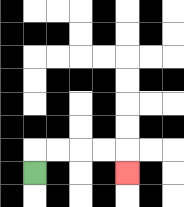{'start': '[1, 7]', 'end': '[5, 7]', 'path_directions': 'U,R,R,R,R,D', 'path_coordinates': '[[1, 7], [1, 6], [2, 6], [3, 6], [4, 6], [5, 6], [5, 7]]'}